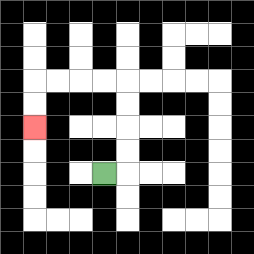{'start': '[4, 7]', 'end': '[1, 5]', 'path_directions': 'R,U,U,U,U,L,L,L,L,D,D', 'path_coordinates': '[[4, 7], [5, 7], [5, 6], [5, 5], [5, 4], [5, 3], [4, 3], [3, 3], [2, 3], [1, 3], [1, 4], [1, 5]]'}